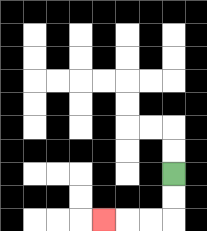{'start': '[7, 7]', 'end': '[4, 9]', 'path_directions': 'D,D,L,L,L', 'path_coordinates': '[[7, 7], [7, 8], [7, 9], [6, 9], [5, 9], [4, 9]]'}